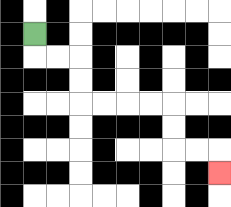{'start': '[1, 1]', 'end': '[9, 7]', 'path_directions': 'D,R,R,D,D,R,R,R,R,D,D,R,R,D', 'path_coordinates': '[[1, 1], [1, 2], [2, 2], [3, 2], [3, 3], [3, 4], [4, 4], [5, 4], [6, 4], [7, 4], [7, 5], [7, 6], [8, 6], [9, 6], [9, 7]]'}